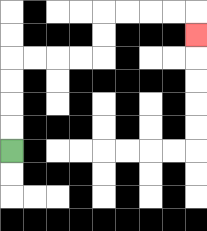{'start': '[0, 6]', 'end': '[8, 1]', 'path_directions': 'U,U,U,U,R,R,R,R,U,U,R,R,R,R,D', 'path_coordinates': '[[0, 6], [0, 5], [0, 4], [0, 3], [0, 2], [1, 2], [2, 2], [3, 2], [4, 2], [4, 1], [4, 0], [5, 0], [6, 0], [7, 0], [8, 0], [8, 1]]'}